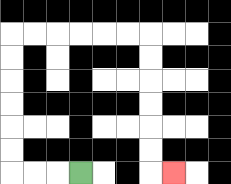{'start': '[3, 7]', 'end': '[7, 7]', 'path_directions': 'L,L,L,U,U,U,U,U,U,R,R,R,R,R,R,D,D,D,D,D,D,R', 'path_coordinates': '[[3, 7], [2, 7], [1, 7], [0, 7], [0, 6], [0, 5], [0, 4], [0, 3], [0, 2], [0, 1], [1, 1], [2, 1], [3, 1], [4, 1], [5, 1], [6, 1], [6, 2], [6, 3], [6, 4], [6, 5], [6, 6], [6, 7], [7, 7]]'}